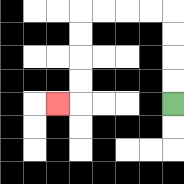{'start': '[7, 4]', 'end': '[2, 4]', 'path_directions': 'U,U,U,U,L,L,L,L,D,D,D,D,L', 'path_coordinates': '[[7, 4], [7, 3], [7, 2], [7, 1], [7, 0], [6, 0], [5, 0], [4, 0], [3, 0], [3, 1], [3, 2], [3, 3], [3, 4], [2, 4]]'}